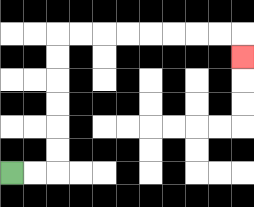{'start': '[0, 7]', 'end': '[10, 2]', 'path_directions': 'R,R,U,U,U,U,U,U,R,R,R,R,R,R,R,R,D', 'path_coordinates': '[[0, 7], [1, 7], [2, 7], [2, 6], [2, 5], [2, 4], [2, 3], [2, 2], [2, 1], [3, 1], [4, 1], [5, 1], [6, 1], [7, 1], [8, 1], [9, 1], [10, 1], [10, 2]]'}